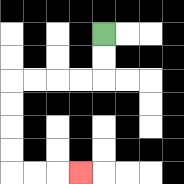{'start': '[4, 1]', 'end': '[3, 7]', 'path_directions': 'D,D,L,L,L,L,D,D,D,D,R,R,R', 'path_coordinates': '[[4, 1], [4, 2], [4, 3], [3, 3], [2, 3], [1, 3], [0, 3], [0, 4], [0, 5], [0, 6], [0, 7], [1, 7], [2, 7], [3, 7]]'}